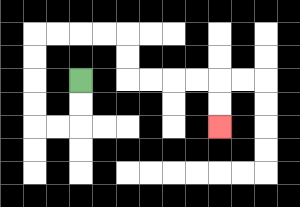{'start': '[3, 3]', 'end': '[9, 5]', 'path_directions': 'D,D,L,L,U,U,U,U,R,R,R,R,D,D,R,R,R,R,D,D', 'path_coordinates': '[[3, 3], [3, 4], [3, 5], [2, 5], [1, 5], [1, 4], [1, 3], [1, 2], [1, 1], [2, 1], [3, 1], [4, 1], [5, 1], [5, 2], [5, 3], [6, 3], [7, 3], [8, 3], [9, 3], [9, 4], [9, 5]]'}